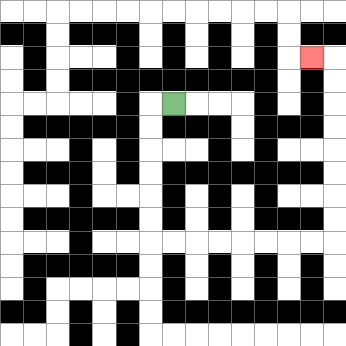{'start': '[7, 4]', 'end': '[13, 2]', 'path_directions': 'L,D,D,D,D,D,D,R,R,R,R,R,R,R,R,U,U,U,U,U,U,U,U,L', 'path_coordinates': '[[7, 4], [6, 4], [6, 5], [6, 6], [6, 7], [6, 8], [6, 9], [6, 10], [7, 10], [8, 10], [9, 10], [10, 10], [11, 10], [12, 10], [13, 10], [14, 10], [14, 9], [14, 8], [14, 7], [14, 6], [14, 5], [14, 4], [14, 3], [14, 2], [13, 2]]'}